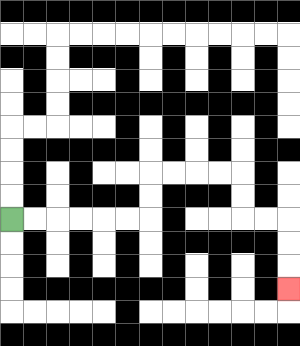{'start': '[0, 9]', 'end': '[12, 12]', 'path_directions': 'R,R,R,R,R,R,U,U,R,R,R,R,D,D,R,R,D,D,D', 'path_coordinates': '[[0, 9], [1, 9], [2, 9], [3, 9], [4, 9], [5, 9], [6, 9], [6, 8], [6, 7], [7, 7], [8, 7], [9, 7], [10, 7], [10, 8], [10, 9], [11, 9], [12, 9], [12, 10], [12, 11], [12, 12]]'}